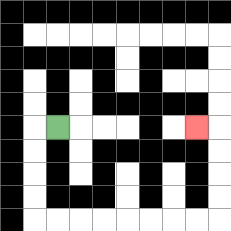{'start': '[2, 5]', 'end': '[8, 5]', 'path_directions': 'L,D,D,D,D,R,R,R,R,R,R,R,R,U,U,U,U,L', 'path_coordinates': '[[2, 5], [1, 5], [1, 6], [1, 7], [1, 8], [1, 9], [2, 9], [3, 9], [4, 9], [5, 9], [6, 9], [7, 9], [8, 9], [9, 9], [9, 8], [9, 7], [9, 6], [9, 5], [8, 5]]'}